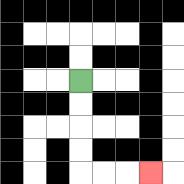{'start': '[3, 3]', 'end': '[6, 7]', 'path_directions': 'D,D,D,D,R,R,R', 'path_coordinates': '[[3, 3], [3, 4], [3, 5], [3, 6], [3, 7], [4, 7], [5, 7], [6, 7]]'}